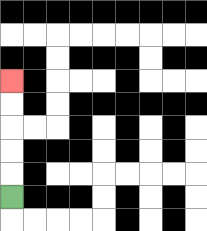{'start': '[0, 8]', 'end': '[0, 3]', 'path_directions': 'U,U,U,U,U', 'path_coordinates': '[[0, 8], [0, 7], [0, 6], [0, 5], [0, 4], [0, 3]]'}